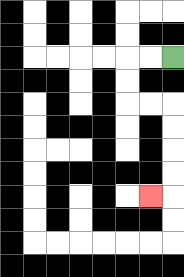{'start': '[7, 2]', 'end': '[6, 8]', 'path_directions': 'L,L,D,D,R,R,D,D,D,D,L', 'path_coordinates': '[[7, 2], [6, 2], [5, 2], [5, 3], [5, 4], [6, 4], [7, 4], [7, 5], [7, 6], [7, 7], [7, 8], [6, 8]]'}